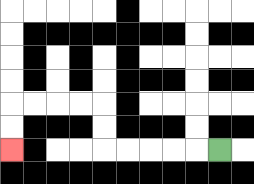{'start': '[9, 6]', 'end': '[0, 6]', 'path_directions': 'L,L,L,L,L,U,U,L,L,L,L,D,D', 'path_coordinates': '[[9, 6], [8, 6], [7, 6], [6, 6], [5, 6], [4, 6], [4, 5], [4, 4], [3, 4], [2, 4], [1, 4], [0, 4], [0, 5], [0, 6]]'}